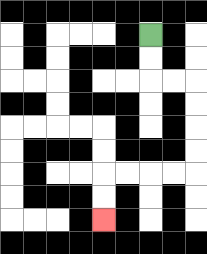{'start': '[6, 1]', 'end': '[4, 9]', 'path_directions': 'D,D,R,R,D,D,D,D,L,L,L,L,D,D', 'path_coordinates': '[[6, 1], [6, 2], [6, 3], [7, 3], [8, 3], [8, 4], [8, 5], [8, 6], [8, 7], [7, 7], [6, 7], [5, 7], [4, 7], [4, 8], [4, 9]]'}